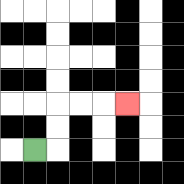{'start': '[1, 6]', 'end': '[5, 4]', 'path_directions': 'R,U,U,R,R,R', 'path_coordinates': '[[1, 6], [2, 6], [2, 5], [2, 4], [3, 4], [4, 4], [5, 4]]'}